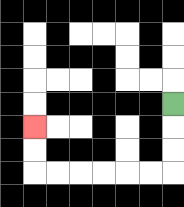{'start': '[7, 4]', 'end': '[1, 5]', 'path_directions': 'D,D,D,L,L,L,L,L,L,U,U', 'path_coordinates': '[[7, 4], [7, 5], [7, 6], [7, 7], [6, 7], [5, 7], [4, 7], [3, 7], [2, 7], [1, 7], [1, 6], [1, 5]]'}